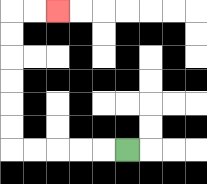{'start': '[5, 6]', 'end': '[2, 0]', 'path_directions': 'L,L,L,L,L,U,U,U,U,U,U,R,R', 'path_coordinates': '[[5, 6], [4, 6], [3, 6], [2, 6], [1, 6], [0, 6], [0, 5], [0, 4], [0, 3], [0, 2], [0, 1], [0, 0], [1, 0], [2, 0]]'}